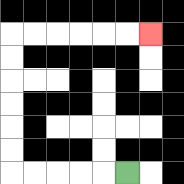{'start': '[5, 7]', 'end': '[6, 1]', 'path_directions': 'L,L,L,L,L,U,U,U,U,U,U,R,R,R,R,R,R', 'path_coordinates': '[[5, 7], [4, 7], [3, 7], [2, 7], [1, 7], [0, 7], [0, 6], [0, 5], [0, 4], [0, 3], [0, 2], [0, 1], [1, 1], [2, 1], [3, 1], [4, 1], [5, 1], [6, 1]]'}